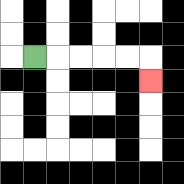{'start': '[1, 2]', 'end': '[6, 3]', 'path_directions': 'R,R,R,R,R,D', 'path_coordinates': '[[1, 2], [2, 2], [3, 2], [4, 2], [5, 2], [6, 2], [6, 3]]'}